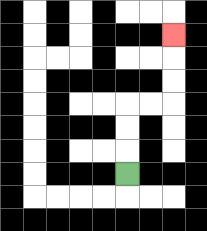{'start': '[5, 7]', 'end': '[7, 1]', 'path_directions': 'U,U,U,R,R,U,U,U', 'path_coordinates': '[[5, 7], [5, 6], [5, 5], [5, 4], [6, 4], [7, 4], [7, 3], [7, 2], [7, 1]]'}